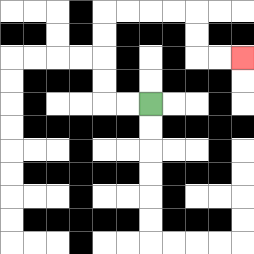{'start': '[6, 4]', 'end': '[10, 2]', 'path_directions': 'L,L,U,U,U,U,R,R,R,R,D,D,R,R', 'path_coordinates': '[[6, 4], [5, 4], [4, 4], [4, 3], [4, 2], [4, 1], [4, 0], [5, 0], [6, 0], [7, 0], [8, 0], [8, 1], [8, 2], [9, 2], [10, 2]]'}